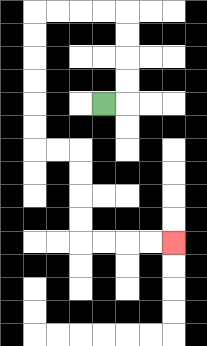{'start': '[4, 4]', 'end': '[7, 10]', 'path_directions': 'R,U,U,U,U,L,L,L,L,D,D,D,D,D,D,R,R,D,D,D,D,R,R,R,R', 'path_coordinates': '[[4, 4], [5, 4], [5, 3], [5, 2], [5, 1], [5, 0], [4, 0], [3, 0], [2, 0], [1, 0], [1, 1], [1, 2], [1, 3], [1, 4], [1, 5], [1, 6], [2, 6], [3, 6], [3, 7], [3, 8], [3, 9], [3, 10], [4, 10], [5, 10], [6, 10], [7, 10]]'}